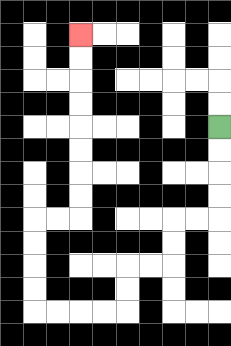{'start': '[9, 5]', 'end': '[3, 1]', 'path_directions': 'D,D,D,D,L,L,D,D,L,L,D,D,L,L,L,L,U,U,U,U,R,R,U,U,U,U,U,U,U,U', 'path_coordinates': '[[9, 5], [9, 6], [9, 7], [9, 8], [9, 9], [8, 9], [7, 9], [7, 10], [7, 11], [6, 11], [5, 11], [5, 12], [5, 13], [4, 13], [3, 13], [2, 13], [1, 13], [1, 12], [1, 11], [1, 10], [1, 9], [2, 9], [3, 9], [3, 8], [3, 7], [3, 6], [3, 5], [3, 4], [3, 3], [3, 2], [3, 1]]'}